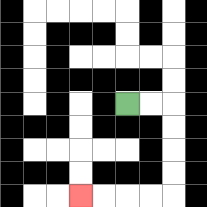{'start': '[5, 4]', 'end': '[3, 8]', 'path_directions': 'R,R,D,D,D,D,L,L,L,L', 'path_coordinates': '[[5, 4], [6, 4], [7, 4], [7, 5], [7, 6], [7, 7], [7, 8], [6, 8], [5, 8], [4, 8], [3, 8]]'}